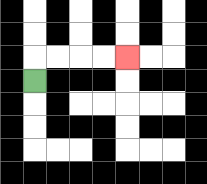{'start': '[1, 3]', 'end': '[5, 2]', 'path_directions': 'U,R,R,R,R', 'path_coordinates': '[[1, 3], [1, 2], [2, 2], [3, 2], [4, 2], [5, 2]]'}